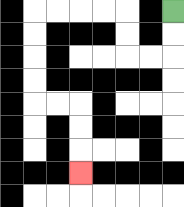{'start': '[7, 0]', 'end': '[3, 7]', 'path_directions': 'D,D,L,L,U,U,L,L,L,L,D,D,D,D,R,R,D,D,D', 'path_coordinates': '[[7, 0], [7, 1], [7, 2], [6, 2], [5, 2], [5, 1], [5, 0], [4, 0], [3, 0], [2, 0], [1, 0], [1, 1], [1, 2], [1, 3], [1, 4], [2, 4], [3, 4], [3, 5], [3, 6], [3, 7]]'}